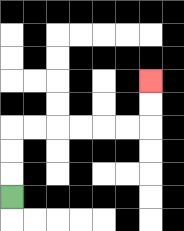{'start': '[0, 8]', 'end': '[6, 3]', 'path_directions': 'U,U,U,R,R,R,R,R,R,U,U', 'path_coordinates': '[[0, 8], [0, 7], [0, 6], [0, 5], [1, 5], [2, 5], [3, 5], [4, 5], [5, 5], [6, 5], [6, 4], [6, 3]]'}